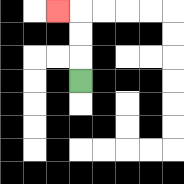{'start': '[3, 3]', 'end': '[2, 0]', 'path_directions': 'U,U,U,L', 'path_coordinates': '[[3, 3], [3, 2], [3, 1], [3, 0], [2, 0]]'}